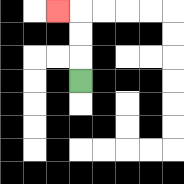{'start': '[3, 3]', 'end': '[2, 0]', 'path_directions': 'U,U,U,L', 'path_coordinates': '[[3, 3], [3, 2], [3, 1], [3, 0], [2, 0]]'}